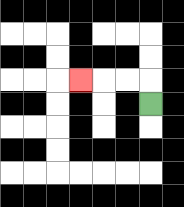{'start': '[6, 4]', 'end': '[3, 3]', 'path_directions': 'U,L,L,L', 'path_coordinates': '[[6, 4], [6, 3], [5, 3], [4, 3], [3, 3]]'}